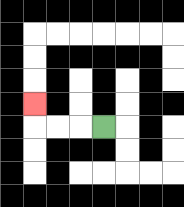{'start': '[4, 5]', 'end': '[1, 4]', 'path_directions': 'L,L,L,U', 'path_coordinates': '[[4, 5], [3, 5], [2, 5], [1, 5], [1, 4]]'}